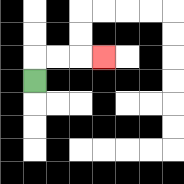{'start': '[1, 3]', 'end': '[4, 2]', 'path_directions': 'U,R,R,R', 'path_coordinates': '[[1, 3], [1, 2], [2, 2], [3, 2], [4, 2]]'}